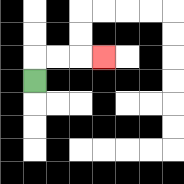{'start': '[1, 3]', 'end': '[4, 2]', 'path_directions': 'U,R,R,R', 'path_coordinates': '[[1, 3], [1, 2], [2, 2], [3, 2], [4, 2]]'}